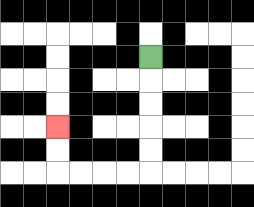{'start': '[6, 2]', 'end': '[2, 5]', 'path_directions': 'D,D,D,D,D,L,L,L,L,U,U', 'path_coordinates': '[[6, 2], [6, 3], [6, 4], [6, 5], [6, 6], [6, 7], [5, 7], [4, 7], [3, 7], [2, 7], [2, 6], [2, 5]]'}